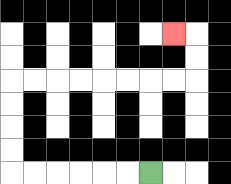{'start': '[6, 7]', 'end': '[7, 1]', 'path_directions': 'L,L,L,L,L,L,U,U,U,U,R,R,R,R,R,R,R,R,U,U,L', 'path_coordinates': '[[6, 7], [5, 7], [4, 7], [3, 7], [2, 7], [1, 7], [0, 7], [0, 6], [0, 5], [0, 4], [0, 3], [1, 3], [2, 3], [3, 3], [4, 3], [5, 3], [6, 3], [7, 3], [8, 3], [8, 2], [8, 1], [7, 1]]'}